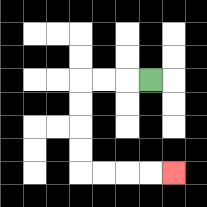{'start': '[6, 3]', 'end': '[7, 7]', 'path_directions': 'L,L,L,D,D,D,D,R,R,R,R', 'path_coordinates': '[[6, 3], [5, 3], [4, 3], [3, 3], [3, 4], [3, 5], [3, 6], [3, 7], [4, 7], [5, 7], [6, 7], [7, 7]]'}